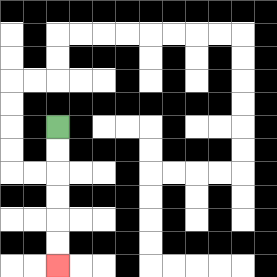{'start': '[2, 5]', 'end': '[2, 11]', 'path_directions': 'D,D,D,D,D,D', 'path_coordinates': '[[2, 5], [2, 6], [2, 7], [2, 8], [2, 9], [2, 10], [2, 11]]'}